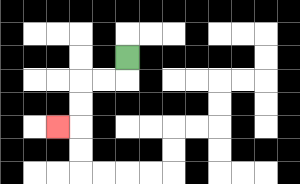{'start': '[5, 2]', 'end': '[2, 5]', 'path_directions': 'D,L,L,D,D,L', 'path_coordinates': '[[5, 2], [5, 3], [4, 3], [3, 3], [3, 4], [3, 5], [2, 5]]'}